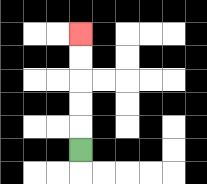{'start': '[3, 6]', 'end': '[3, 1]', 'path_directions': 'U,U,U,U,U', 'path_coordinates': '[[3, 6], [3, 5], [3, 4], [3, 3], [3, 2], [3, 1]]'}